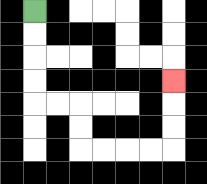{'start': '[1, 0]', 'end': '[7, 3]', 'path_directions': 'D,D,D,D,R,R,D,D,R,R,R,R,U,U,U', 'path_coordinates': '[[1, 0], [1, 1], [1, 2], [1, 3], [1, 4], [2, 4], [3, 4], [3, 5], [3, 6], [4, 6], [5, 6], [6, 6], [7, 6], [7, 5], [7, 4], [7, 3]]'}